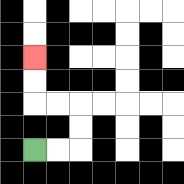{'start': '[1, 6]', 'end': '[1, 2]', 'path_directions': 'R,R,U,U,L,L,U,U', 'path_coordinates': '[[1, 6], [2, 6], [3, 6], [3, 5], [3, 4], [2, 4], [1, 4], [1, 3], [1, 2]]'}